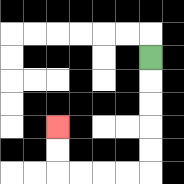{'start': '[6, 2]', 'end': '[2, 5]', 'path_directions': 'D,D,D,D,D,L,L,L,L,U,U', 'path_coordinates': '[[6, 2], [6, 3], [6, 4], [6, 5], [6, 6], [6, 7], [5, 7], [4, 7], [3, 7], [2, 7], [2, 6], [2, 5]]'}